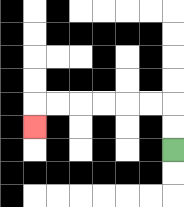{'start': '[7, 6]', 'end': '[1, 5]', 'path_directions': 'U,U,L,L,L,L,L,L,D', 'path_coordinates': '[[7, 6], [7, 5], [7, 4], [6, 4], [5, 4], [4, 4], [3, 4], [2, 4], [1, 4], [1, 5]]'}